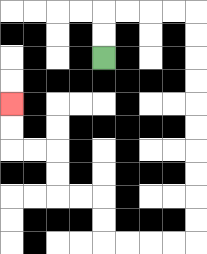{'start': '[4, 2]', 'end': '[0, 4]', 'path_directions': 'U,U,R,R,R,R,D,D,D,D,D,D,D,D,D,D,L,L,L,L,U,U,L,L,U,U,L,L,U,U', 'path_coordinates': '[[4, 2], [4, 1], [4, 0], [5, 0], [6, 0], [7, 0], [8, 0], [8, 1], [8, 2], [8, 3], [8, 4], [8, 5], [8, 6], [8, 7], [8, 8], [8, 9], [8, 10], [7, 10], [6, 10], [5, 10], [4, 10], [4, 9], [4, 8], [3, 8], [2, 8], [2, 7], [2, 6], [1, 6], [0, 6], [0, 5], [0, 4]]'}